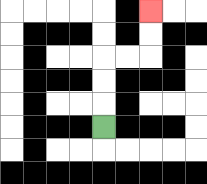{'start': '[4, 5]', 'end': '[6, 0]', 'path_directions': 'U,U,U,R,R,U,U', 'path_coordinates': '[[4, 5], [4, 4], [4, 3], [4, 2], [5, 2], [6, 2], [6, 1], [6, 0]]'}